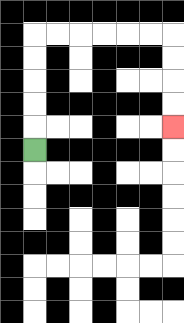{'start': '[1, 6]', 'end': '[7, 5]', 'path_directions': 'U,U,U,U,U,R,R,R,R,R,R,D,D,D,D', 'path_coordinates': '[[1, 6], [1, 5], [1, 4], [1, 3], [1, 2], [1, 1], [2, 1], [3, 1], [4, 1], [5, 1], [6, 1], [7, 1], [7, 2], [7, 3], [7, 4], [7, 5]]'}